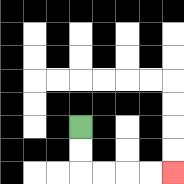{'start': '[3, 5]', 'end': '[7, 7]', 'path_directions': 'D,D,R,R,R,R', 'path_coordinates': '[[3, 5], [3, 6], [3, 7], [4, 7], [5, 7], [6, 7], [7, 7]]'}